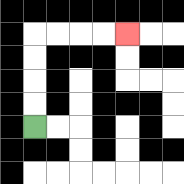{'start': '[1, 5]', 'end': '[5, 1]', 'path_directions': 'U,U,U,U,R,R,R,R', 'path_coordinates': '[[1, 5], [1, 4], [1, 3], [1, 2], [1, 1], [2, 1], [3, 1], [4, 1], [5, 1]]'}